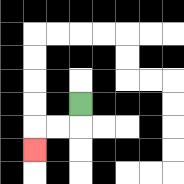{'start': '[3, 4]', 'end': '[1, 6]', 'path_directions': 'D,L,L,D', 'path_coordinates': '[[3, 4], [3, 5], [2, 5], [1, 5], [1, 6]]'}